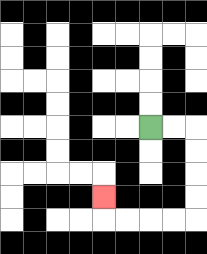{'start': '[6, 5]', 'end': '[4, 8]', 'path_directions': 'R,R,D,D,D,D,L,L,L,L,U', 'path_coordinates': '[[6, 5], [7, 5], [8, 5], [8, 6], [8, 7], [8, 8], [8, 9], [7, 9], [6, 9], [5, 9], [4, 9], [4, 8]]'}